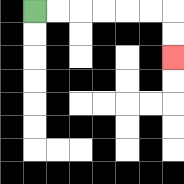{'start': '[1, 0]', 'end': '[7, 2]', 'path_directions': 'R,R,R,R,R,R,D,D', 'path_coordinates': '[[1, 0], [2, 0], [3, 0], [4, 0], [5, 0], [6, 0], [7, 0], [7, 1], [7, 2]]'}